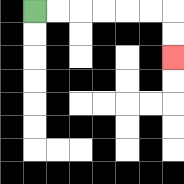{'start': '[1, 0]', 'end': '[7, 2]', 'path_directions': 'R,R,R,R,R,R,D,D', 'path_coordinates': '[[1, 0], [2, 0], [3, 0], [4, 0], [5, 0], [6, 0], [7, 0], [7, 1], [7, 2]]'}